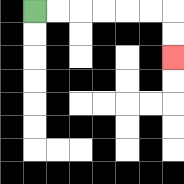{'start': '[1, 0]', 'end': '[7, 2]', 'path_directions': 'R,R,R,R,R,R,D,D', 'path_coordinates': '[[1, 0], [2, 0], [3, 0], [4, 0], [5, 0], [6, 0], [7, 0], [7, 1], [7, 2]]'}